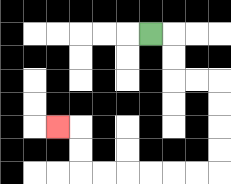{'start': '[6, 1]', 'end': '[2, 5]', 'path_directions': 'R,D,D,R,R,D,D,D,D,L,L,L,L,L,L,U,U,L', 'path_coordinates': '[[6, 1], [7, 1], [7, 2], [7, 3], [8, 3], [9, 3], [9, 4], [9, 5], [9, 6], [9, 7], [8, 7], [7, 7], [6, 7], [5, 7], [4, 7], [3, 7], [3, 6], [3, 5], [2, 5]]'}